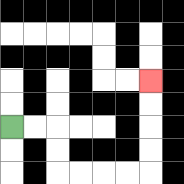{'start': '[0, 5]', 'end': '[6, 3]', 'path_directions': 'R,R,D,D,R,R,R,R,U,U,U,U', 'path_coordinates': '[[0, 5], [1, 5], [2, 5], [2, 6], [2, 7], [3, 7], [4, 7], [5, 7], [6, 7], [6, 6], [6, 5], [6, 4], [6, 3]]'}